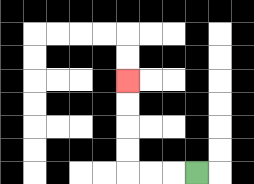{'start': '[8, 7]', 'end': '[5, 3]', 'path_directions': 'L,L,L,U,U,U,U', 'path_coordinates': '[[8, 7], [7, 7], [6, 7], [5, 7], [5, 6], [5, 5], [5, 4], [5, 3]]'}